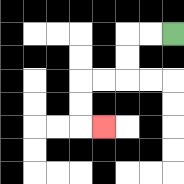{'start': '[7, 1]', 'end': '[4, 5]', 'path_directions': 'L,L,D,D,L,L,D,D,R', 'path_coordinates': '[[7, 1], [6, 1], [5, 1], [5, 2], [5, 3], [4, 3], [3, 3], [3, 4], [3, 5], [4, 5]]'}